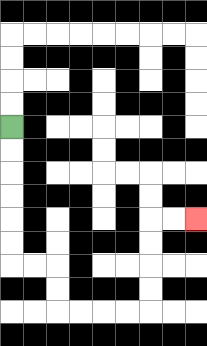{'start': '[0, 5]', 'end': '[8, 9]', 'path_directions': 'D,D,D,D,D,D,R,R,D,D,R,R,R,R,U,U,U,U,R,R', 'path_coordinates': '[[0, 5], [0, 6], [0, 7], [0, 8], [0, 9], [0, 10], [0, 11], [1, 11], [2, 11], [2, 12], [2, 13], [3, 13], [4, 13], [5, 13], [6, 13], [6, 12], [6, 11], [6, 10], [6, 9], [7, 9], [8, 9]]'}